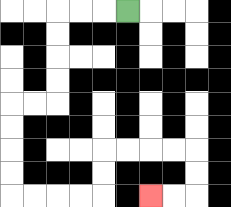{'start': '[5, 0]', 'end': '[6, 8]', 'path_directions': 'L,L,L,D,D,D,D,L,L,D,D,D,D,R,R,R,R,U,U,R,R,R,R,D,D,L,L', 'path_coordinates': '[[5, 0], [4, 0], [3, 0], [2, 0], [2, 1], [2, 2], [2, 3], [2, 4], [1, 4], [0, 4], [0, 5], [0, 6], [0, 7], [0, 8], [1, 8], [2, 8], [3, 8], [4, 8], [4, 7], [4, 6], [5, 6], [6, 6], [7, 6], [8, 6], [8, 7], [8, 8], [7, 8], [6, 8]]'}